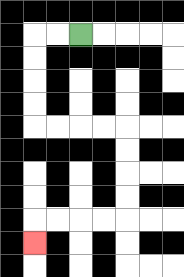{'start': '[3, 1]', 'end': '[1, 10]', 'path_directions': 'L,L,D,D,D,D,R,R,R,R,D,D,D,D,L,L,L,L,D', 'path_coordinates': '[[3, 1], [2, 1], [1, 1], [1, 2], [1, 3], [1, 4], [1, 5], [2, 5], [3, 5], [4, 5], [5, 5], [5, 6], [5, 7], [5, 8], [5, 9], [4, 9], [3, 9], [2, 9], [1, 9], [1, 10]]'}